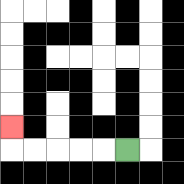{'start': '[5, 6]', 'end': '[0, 5]', 'path_directions': 'L,L,L,L,L,U', 'path_coordinates': '[[5, 6], [4, 6], [3, 6], [2, 6], [1, 6], [0, 6], [0, 5]]'}